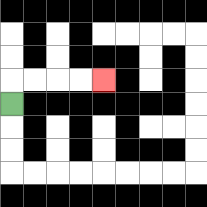{'start': '[0, 4]', 'end': '[4, 3]', 'path_directions': 'U,R,R,R,R', 'path_coordinates': '[[0, 4], [0, 3], [1, 3], [2, 3], [3, 3], [4, 3]]'}